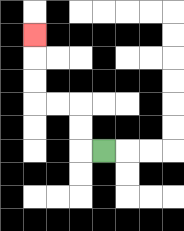{'start': '[4, 6]', 'end': '[1, 1]', 'path_directions': 'L,U,U,L,L,U,U,U', 'path_coordinates': '[[4, 6], [3, 6], [3, 5], [3, 4], [2, 4], [1, 4], [1, 3], [1, 2], [1, 1]]'}